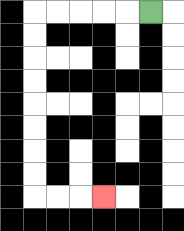{'start': '[6, 0]', 'end': '[4, 8]', 'path_directions': 'L,L,L,L,L,D,D,D,D,D,D,D,D,R,R,R', 'path_coordinates': '[[6, 0], [5, 0], [4, 0], [3, 0], [2, 0], [1, 0], [1, 1], [1, 2], [1, 3], [1, 4], [1, 5], [1, 6], [1, 7], [1, 8], [2, 8], [3, 8], [4, 8]]'}